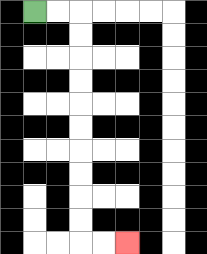{'start': '[1, 0]', 'end': '[5, 10]', 'path_directions': 'R,R,D,D,D,D,D,D,D,D,D,D,R,R', 'path_coordinates': '[[1, 0], [2, 0], [3, 0], [3, 1], [3, 2], [3, 3], [3, 4], [3, 5], [3, 6], [3, 7], [3, 8], [3, 9], [3, 10], [4, 10], [5, 10]]'}